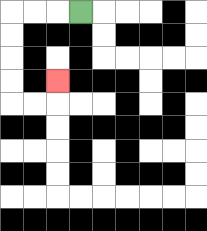{'start': '[3, 0]', 'end': '[2, 3]', 'path_directions': 'L,L,L,D,D,D,D,R,R,U', 'path_coordinates': '[[3, 0], [2, 0], [1, 0], [0, 0], [0, 1], [0, 2], [0, 3], [0, 4], [1, 4], [2, 4], [2, 3]]'}